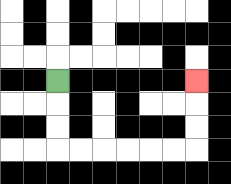{'start': '[2, 3]', 'end': '[8, 3]', 'path_directions': 'D,D,D,R,R,R,R,R,R,U,U,U', 'path_coordinates': '[[2, 3], [2, 4], [2, 5], [2, 6], [3, 6], [4, 6], [5, 6], [6, 6], [7, 6], [8, 6], [8, 5], [8, 4], [8, 3]]'}